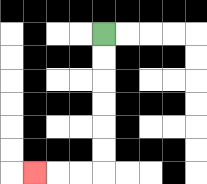{'start': '[4, 1]', 'end': '[1, 7]', 'path_directions': 'D,D,D,D,D,D,L,L,L', 'path_coordinates': '[[4, 1], [4, 2], [4, 3], [4, 4], [4, 5], [4, 6], [4, 7], [3, 7], [2, 7], [1, 7]]'}